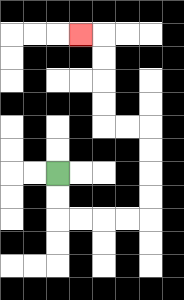{'start': '[2, 7]', 'end': '[3, 1]', 'path_directions': 'D,D,R,R,R,R,U,U,U,U,L,L,U,U,U,U,L', 'path_coordinates': '[[2, 7], [2, 8], [2, 9], [3, 9], [4, 9], [5, 9], [6, 9], [6, 8], [6, 7], [6, 6], [6, 5], [5, 5], [4, 5], [4, 4], [4, 3], [4, 2], [4, 1], [3, 1]]'}